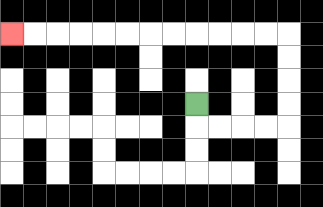{'start': '[8, 4]', 'end': '[0, 1]', 'path_directions': 'D,R,R,R,R,U,U,U,U,L,L,L,L,L,L,L,L,L,L,L,L', 'path_coordinates': '[[8, 4], [8, 5], [9, 5], [10, 5], [11, 5], [12, 5], [12, 4], [12, 3], [12, 2], [12, 1], [11, 1], [10, 1], [9, 1], [8, 1], [7, 1], [6, 1], [5, 1], [4, 1], [3, 1], [2, 1], [1, 1], [0, 1]]'}